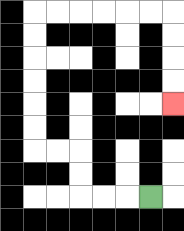{'start': '[6, 8]', 'end': '[7, 4]', 'path_directions': 'L,L,L,U,U,L,L,U,U,U,U,U,U,R,R,R,R,R,R,D,D,D,D', 'path_coordinates': '[[6, 8], [5, 8], [4, 8], [3, 8], [3, 7], [3, 6], [2, 6], [1, 6], [1, 5], [1, 4], [1, 3], [1, 2], [1, 1], [1, 0], [2, 0], [3, 0], [4, 0], [5, 0], [6, 0], [7, 0], [7, 1], [7, 2], [7, 3], [7, 4]]'}